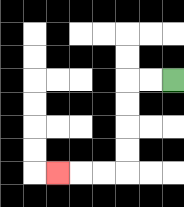{'start': '[7, 3]', 'end': '[2, 7]', 'path_directions': 'L,L,D,D,D,D,L,L,L', 'path_coordinates': '[[7, 3], [6, 3], [5, 3], [5, 4], [5, 5], [5, 6], [5, 7], [4, 7], [3, 7], [2, 7]]'}